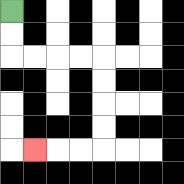{'start': '[0, 0]', 'end': '[1, 6]', 'path_directions': 'D,D,R,R,R,R,D,D,D,D,L,L,L', 'path_coordinates': '[[0, 0], [0, 1], [0, 2], [1, 2], [2, 2], [3, 2], [4, 2], [4, 3], [4, 4], [4, 5], [4, 6], [3, 6], [2, 6], [1, 6]]'}